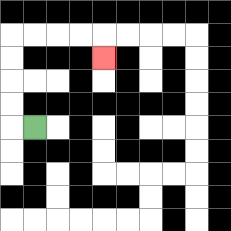{'start': '[1, 5]', 'end': '[4, 2]', 'path_directions': 'L,U,U,U,U,R,R,R,R,D', 'path_coordinates': '[[1, 5], [0, 5], [0, 4], [0, 3], [0, 2], [0, 1], [1, 1], [2, 1], [3, 1], [4, 1], [4, 2]]'}